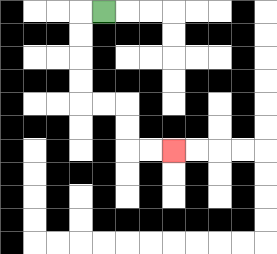{'start': '[4, 0]', 'end': '[7, 6]', 'path_directions': 'L,D,D,D,D,R,R,D,D,R,R', 'path_coordinates': '[[4, 0], [3, 0], [3, 1], [3, 2], [3, 3], [3, 4], [4, 4], [5, 4], [5, 5], [5, 6], [6, 6], [7, 6]]'}